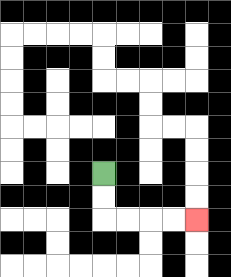{'start': '[4, 7]', 'end': '[8, 9]', 'path_directions': 'D,D,R,R,R,R', 'path_coordinates': '[[4, 7], [4, 8], [4, 9], [5, 9], [6, 9], [7, 9], [8, 9]]'}